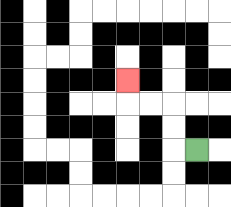{'start': '[8, 6]', 'end': '[5, 3]', 'path_directions': 'L,U,U,L,L,U', 'path_coordinates': '[[8, 6], [7, 6], [7, 5], [7, 4], [6, 4], [5, 4], [5, 3]]'}